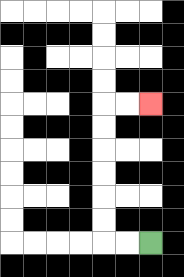{'start': '[6, 10]', 'end': '[6, 4]', 'path_directions': 'L,L,U,U,U,U,U,U,R,R', 'path_coordinates': '[[6, 10], [5, 10], [4, 10], [4, 9], [4, 8], [4, 7], [4, 6], [4, 5], [4, 4], [5, 4], [6, 4]]'}